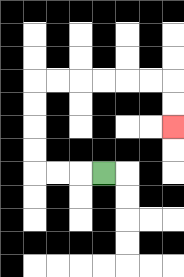{'start': '[4, 7]', 'end': '[7, 5]', 'path_directions': 'L,L,L,U,U,U,U,R,R,R,R,R,R,D,D', 'path_coordinates': '[[4, 7], [3, 7], [2, 7], [1, 7], [1, 6], [1, 5], [1, 4], [1, 3], [2, 3], [3, 3], [4, 3], [5, 3], [6, 3], [7, 3], [7, 4], [7, 5]]'}